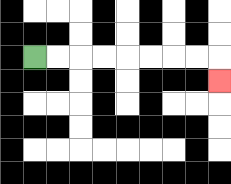{'start': '[1, 2]', 'end': '[9, 3]', 'path_directions': 'R,R,R,R,R,R,R,R,D', 'path_coordinates': '[[1, 2], [2, 2], [3, 2], [4, 2], [5, 2], [6, 2], [7, 2], [8, 2], [9, 2], [9, 3]]'}